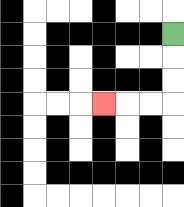{'start': '[7, 1]', 'end': '[4, 4]', 'path_directions': 'D,D,D,L,L,L', 'path_coordinates': '[[7, 1], [7, 2], [7, 3], [7, 4], [6, 4], [5, 4], [4, 4]]'}